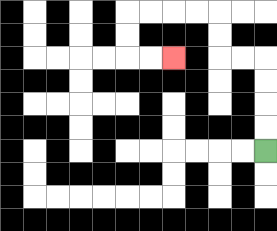{'start': '[11, 6]', 'end': '[7, 2]', 'path_directions': 'U,U,U,U,L,L,U,U,L,L,L,L,D,D,R,R', 'path_coordinates': '[[11, 6], [11, 5], [11, 4], [11, 3], [11, 2], [10, 2], [9, 2], [9, 1], [9, 0], [8, 0], [7, 0], [6, 0], [5, 0], [5, 1], [5, 2], [6, 2], [7, 2]]'}